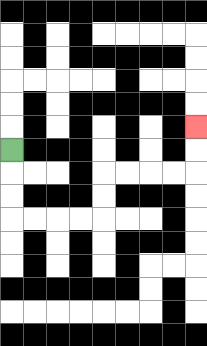{'start': '[0, 6]', 'end': '[8, 5]', 'path_directions': 'D,D,D,R,R,R,R,U,U,R,R,R,R,U,U', 'path_coordinates': '[[0, 6], [0, 7], [0, 8], [0, 9], [1, 9], [2, 9], [3, 9], [4, 9], [4, 8], [4, 7], [5, 7], [6, 7], [7, 7], [8, 7], [8, 6], [8, 5]]'}